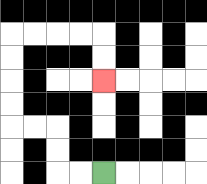{'start': '[4, 7]', 'end': '[4, 3]', 'path_directions': 'L,L,U,U,L,L,U,U,U,U,R,R,R,R,D,D', 'path_coordinates': '[[4, 7], [3, 7], [2, 7], [2, 6], [2, 5], [1, 5], [0, 5], [0, 4], [0, 3], [0, 2], [0, 1], [1, 1], [2, 1], [3, 1], [4, 1], [4, 2], [4, 3]]'}